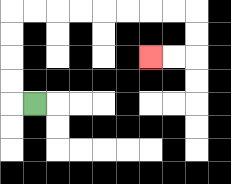{'start': '[1, 4]', 'end': '[6, 2]', 'path_directions': 'L,U,U,U,U,R,R,R,R,R,R,R,R,D,D,L,L', 'path_coordinates': '[[1, 4], [0, 4], [0, 3], [0, 2], [0, 1], [0, 0], [1, 0], [2, 0], [3, 0], [4, 0], [5, 0], [6, 0], [7, 0], [8, 0], [8, 1], [8, 2], [7, 2], [6, 2]]'}